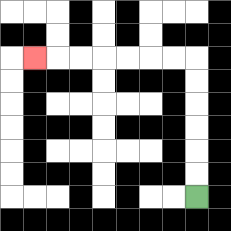{'start': '[8, 8]', 'end': '[1, 2]', 'path_directions': 'U,U,U,U,U,U,L,L,L,L,L,L,L', 'path_coordinates': '[[8, 8], [8, 7], [8, 6], [8, 5], [8, 4], [8, 3], [8, 2], [7, 2], [6, 2], [5, 2], [4, 2], [3, 2], [2, 2], [1, 2]]'}